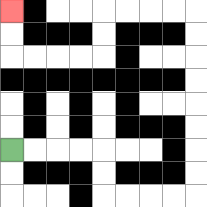{'start': '[0, 6]', 'end': '[0, 0]', 'path_directions': 'R,R,R,R,D,D,R,R,R,R,U,U,U,U,U,U,U,U,L,L,L,L,D,D,L,L,L,L,U,U', 'path_coordinates': '[[0, 6], [1, 6], [2, 6], [3, 6], [4, 6], [4, 7], [4, 8], [5, 8], [6, 8], [7, 8], [8, 8], [8, 7], [8, 6], [8, 5], [8, 4], [8, 3], [8, 2], [8, 1], [8, 0], [7, 0], [6, 0], [5, 0], [4, 0], [4, 1], [4, 2], [3, 2], [2, 2], [1, 2], [0, 2], [0, 1], [0, 0]]'}